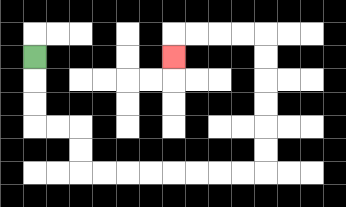{'start': '[1, 2]', 'end': '[7, 2]', 'path_directions': 'D,D,D,R,R,D,D,R,R,R,R,R,R,R,R,U,U,U,U,U,U,L,L,L,L,D', 'path_coordinates': '[[1, 2], [1, 3], [1, 4], [1, 5], [2, 5], [3, 5], [3, 6], [3, 7], [4, 7], [5, 7], [6, 7], [7, 7], [8, 7], [9, 7], [10, 7], [11, 7], [11, 6], [11, 5], [11, 4], [11, 3], [11, 2], [11, 1], [10, 1], [9, 1], [8, 1], [7, 1], [7, 2]]'}